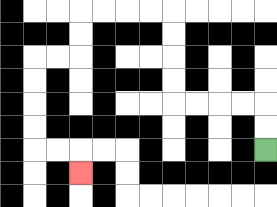{'start': '[11, 6]', 'end': '[3, 7]', 'path_directions': 'U,U,L,L,L,L,U,U,U,U,L,L,L,L,D,D,L,L,D,D,D,D,R,R,D', 'path_coordinates': '[[11, 6], [11, 5], [11, 4], [10, 4], [9, 4], [8, 4], [7, 4], [7, 3], [7, 2], [7, 1], [7, 0], [6, 0], [5, 0], [4, 0], [3, 0], [3, 1], [3, 2], [2, 2], [1, 2], [1, 3], [1, 4], [1, 5], [1, 6], [2, 6], [3, 6], [3, 7]]'}